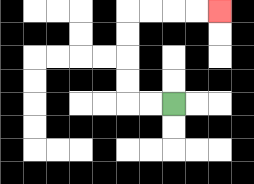{'start': '[7, 4]', 'end': '[9, 0]', 'path_directions': 'L,L,U,U,U,U,R,R,R,R', 'path_coordinates': '[[7, 4], [6, 4], [5, 4], [5, 3], [5, 2], [5, 1], [5, 0], [6, 0], [7, 0], [8, 0], [9, 0]]'}